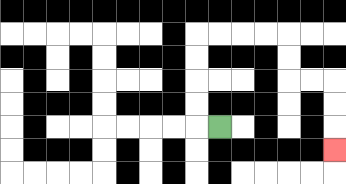{'start': '[9, 5]', 'end': '[14, 6]', 'path_directions': 'L,U,U,U,U,R,R,R,R,D,D,R,R,D,D,D', 'path_coordinates': '[[9, 5], [8, 5], [8, 4], [8, 3], [8, 2], [8, 1], [9, 1], [10, 1], [11, 1], [12, 1], [12, 2], [12, 3], [13, 3], [14, 3], [14, 4], [14, 5], [14, 6]]'}